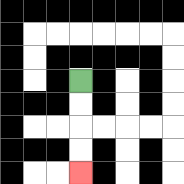{'start': '[3, 3]', 'end': '[3, 7]', 'path_directions': 'D,D,D,D', 'path_coordinates': '[[3, 3], [3, 4], [3, 5], [3, 6], [3, 7]]'}